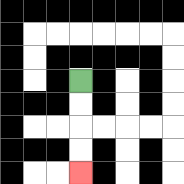{'start': '[3, 3]', 'end': '[3, 7]', 'path_directions': 'D,D,D,D', 'path_coordinates': '[[3, 3], [3, 4], [3, 5], [3, 6], [3, 7]]'}